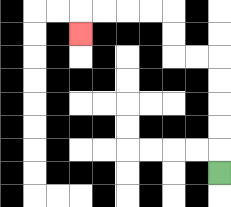{'start': '[9, 7]', 'end': '[3, 1]', 'path_directions': 'U,U,U,U,U,L,L,U,U,L,L,L,L,D', 'path_coordinates': '[[9, 7], [9, 6], [9, 5], [9, 4], [9, 3], [9, 2], [8, 2], [7, 2], [7, 1], [7, 0], [6, 0], [5, 0], [4, 0], [3, 0], [3, 1]]'}